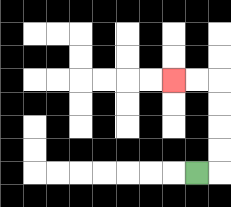{'start': '[8, 7]', 'end': '[7, 3]', 'path_directions': 'R,U,U,U,U,L,L', 'path_coordinates': '[[8, 7], [9, 7], [9, 6], [9, 5], [9, 4], [9, 3], [8, 3], [7, 3]]'}